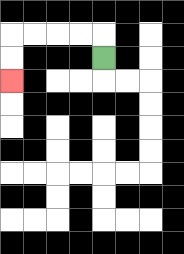{'start': '[4, 2]', 'end': '[0, 3]', 'path_directions': 'U,L,L,L,L,D,D', 'path_coordinates': '[[4, 2], [4, 1], [3, 1], [2, 1], [1, 1], [0, 1], [0, 2], [0, 3]]'}